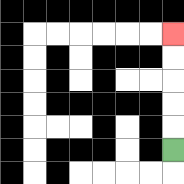{'start': '[7, 6]', 'end': '[7, 1]', 'path_directions': 'U,U,U,U,U', 'path_coordinates': '[[7, 6], [7, 5], [7, 4], [7, 3], [7, 2], [7, 1]]'}